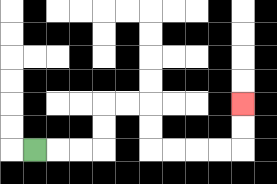{'start': '[1, 6]', 'end': '[10, 4]', 'path_directions': 'R,R,R,U,U,R,R,D,D,R,R,R,R,U,U', 'path_coordinates': '[[1, 6], [2, 6], [3, 6], [4, 6], [4, 5], [4, 4], [5, 4], [6, 4], [6, 5], [6, 6], [7, 6], [8, 6], [9, 6], [10, 6], [10, 5], [10, 4]]'}